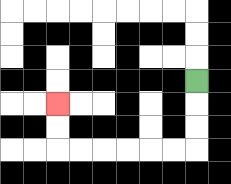{'start': '[8, 3]', 'end': '[2, 4]', 'path_directions': 'D,D,D,L,L,L,L,L,L,U,U', 'path_coordinates': '[[8, 3], [8, 4], [8, 5], [8, 6], [7, 6], [6, 6], [5, 6], [4, 6], [3, 6], [2, 6], [2, 5], [2, 4]]'}